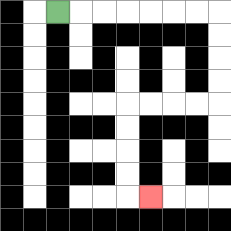{'start': '[2, 0]', 'end': '[6, 8]', 'path_directions': 'R,R,R,R,R,R,R,D,D,D,D,L,L,L,L,D,D,D,D,R', 'path_coordinates': '[[2, 0], [3, 0], [4, 0], [5, 0], [6, 0], [7, 0], [8, 0], [9, 0], [9, 1], [9, 2], [9, 3], [9, 4], [8, 4], [7, 4], [6, 4], [5, 4], [5, 5], [5, 6], [5, 7], [5, 8], [6, 8]]'}